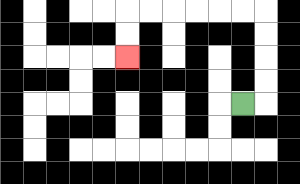{'start': '[10, 4]', 'end': '[5, 2]', 'path_directions': 'R,U,U,U,U,L,L,L,L,L,L,D,D', 'path_coordinates': '[[10, 4], [11, 4], [11, 3], [11, 2], [11, 1], [11, 0], [10, 0], [9, 0], [8, 0], [7, 0], [6, 0], [5, 0], [5, 1], [5, 2]]'}